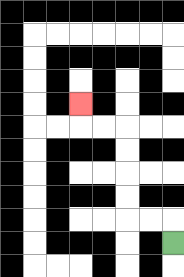{'start': '[7, 10]', 'end': '[3, 4]', 'path_directions': 'U,L,L,U,U,U,U,L,L,U', 'path_coordinates': '[[7, 10], [7, 9], [6, 9], [5, 9], [5, 8], [5, 7], [5, 6], [5, 5], [4, 5], [3, 5], [3, 4]]'}